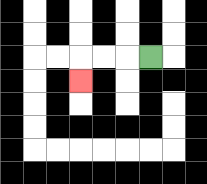{'start': '[6, 2]', 'end': '[3, 3]', 'path_directions': 'L,L,L,D', 'path_coordinates': '[[6, 2], [5, 2], [4, 2], [3, 2], [3, 3]]'}